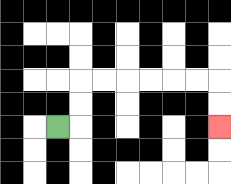{'start': '[2, 5]', 'end': '[9, 5]', 'path_directions': 'R,U,U,R,R,R,R,R,R,D,D', 'path_coordinates': '[[2, 5], [3, 5], [3, 4], [3, 3], [4, 3], [5, 3], [6, 3], [7, 3], [8, 3], [9, 3], [9, 4], [9, 5]]'}